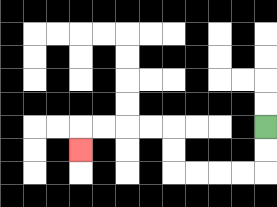{'start': '[11, 5]', 'end': '[3, 6]', 'path_directions': 'D,D,L,L,L,L,U,U,L,L,L,L,D', 'path_coordinates': '[[11, 5], [11, 6], [11, 7], [10, 7], [9, 7], [8, 7], [7, 7], [7, 6], [7, 5], [6, 5], [5, 5], [4, 5], [3, 5], [3, 6]]'}